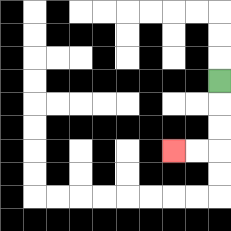{'start': '[9, 3]', 'end': '[7, 6]', 'path_directions': 'D,D,D,L,L', 'path_coordinates': '[[9, 3], [9, 4], [9, 5], [9, 6], [8, 6], [7, 6]]'}